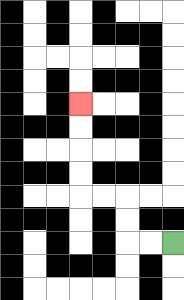{'start': '[7, 10]', 'end': '[3, 4]', 'path_directions': 'L,L,U,U,L,L,U,U,U,U', 'path_coordinates': '[[7, 10], [6, 10], [5, 10], [5, 9], [5, 8], [4, 8], [3, 8], [3, 7], [3, 6], [3, 5], [3, 4]]'}